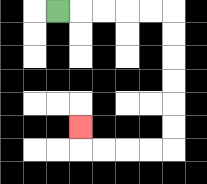{'start': '[2, 0]', 'end': '[3, 5]', 'path_directions': 'R,R,R,R,R,D,D,D,D,D,D,L,L,L,L,U', 'path_coordinates': '[[2, 0], [3, 0], [4, 0], [5, 0], [6, 0], [7, 0], [7, 1], [7, 2], [7, 3], [7, 4], [7, 5], [7, 6], [6, 6], [5, 6], [4, 6], [3, 6], [3, 5]]'}